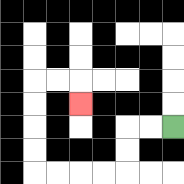{'start': '[7, 5]', 'end': '[3, 4]', 'path_directions': 'L,L,D,D,L,L,L,L,U,U,U,U,R,R,D', 'path_coordinates': '[[7, 5], [6, 5], [5, 5], [5, 6], [5, 7], [4, 7], [3, 7], [2, 7], [1, 7], [1, 6], [1, 5], [1, 4], [1, 3], [2, 3], [3, 3], [3, 4]]'}